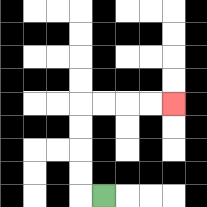{'start': '[4, 8]', 'end': '[7, 4]', 'path_directions': 'L,U,U,U,U,R,R,R,R', 'path_coordinates': '[[4, 8], [3, 8], [3, 7], [3, 6], [3, 5], [3, 4], [4, 4], [5, 4], [6, 4], [7, 4]]'}